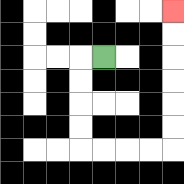{'start': '[4, 2]', 'end': '[7, 0]', 'path_directions': 'L,D,D,D,D,R,R,R,R,U,U,U,U,U,U', 'path_coordinates': '[[4, 2], [3, 2], [3, 3], [3, 4], [3, 5], [3, 6], [4, 6], [5, 6], [6, 6], [7, 6], [7, 5], [7, 4], [7, 3], [7, 2], [7, 1], [7, 0]]'}